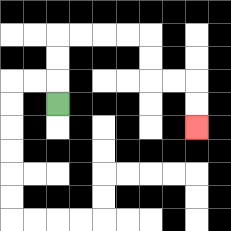{'start': '[2, 4]', 'end': '[8, 5]', 'path_directions': 'U,U,U,R,R,R,R,D,D,R,R,D,D', 'path_coordinates': '[[2, 4], [2, 3], [2, 2], [2, 1], [3, 1], [4, 1], [5, 1], [6, 1], [6, 2], [6, 3], [7, 3], [8, 3], [8, 4], [8, 5]]'}